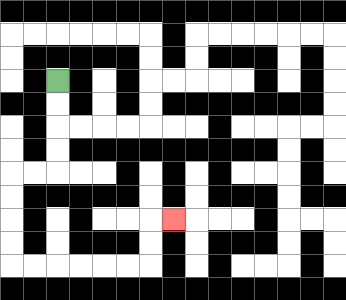{'start': '[2, 3]', 'end': '[7, 9]', 'path_directions': 'D,D,D,D,L,L,D,D,D,D,R,R,R,R,R,R,U,U,R', 'path_coordinates': '[[2, 3], [2, 4], [2, 5], [2, 6], [2, 7], [1, 7], [0, 7], [0, 8], [0, 9], [0, 10], [0, 11], [1, 11], [2, 11], [3, 11], [4, 11], [5, 11], [6, 11], [6, 10], [6, 9], [7, 9]]'}